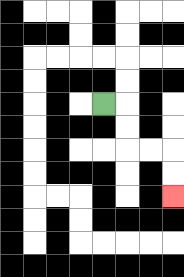{'start': '[4, 4]', 'end': '[7, 8]', 'path_directions': 'R,D,D,R,R,D,D', 'path_coordinates': '[[4, 4], [5, 4], [5, 5], [5, 6], [6, 6], [7, 6], [7, 7], [7, 8]]'}